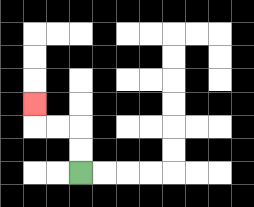{'start': '[3, 7]', 'end': '[1, 4]', 'path_directions': 'U,U,L,L,U', 'path_coordinates': '[[3, 7], [3, 6], [3, 5], [2, 5], [1, 5], [1, 4]]'}